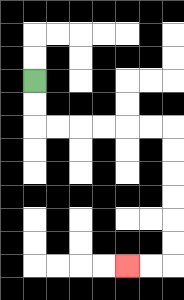{'start': '[1, 3]', 'end': '[5, 11]', 'path_directions': 'D,D,R,R,R,R,R,R,D,D,D,D,D,D,L,L', 'path_coordinates': '[[1, 3], [1, 4], [1, 5], [2, 5], [3, 5], [4, 5], [5, 5], [6, 5], [7, 5], [7, 6], [7, 7], [7, 8], [7, 9], [7, 10], [7, 11], [6, 11], [5, 11]]'}